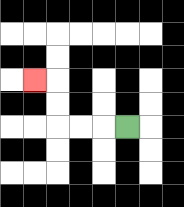{'start': '[5, 5]', 'end': '[1, 3]', 'path_directions': 'L,L,L,U,U,L', 'path_coordinates': '[[5, 5], [4, 5], [3, 5], [2, 5], [2, 4], [2, 3], [1, 3]]'}